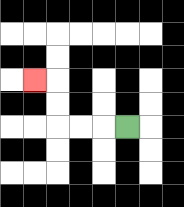{'start': '[5, 5]', 'end': '[1, 3]', 'path_directions': 'L,L,L,U,U,L', 'path_coordinates': '[[5, 5], [4, 5], [3, 5], [2, 5], [2, 4], [2, 3], [1, 3]]'}